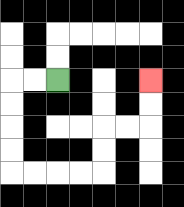{'start': '[2, 3]', 'end': '[6, 3]', 'path_directions': 'L,L,D,D,D,D,R,R,R,R,U,U,R,R,U,U', 'path_coordinates': '[[2, 3], [1, 3], [0, 3], [0, 4], [0, 5], [0, 6], [0, 7], [1, 7], [2, 7], [3, 7], [4, 7], [4, 6], [4, 5], [5, 5], [6, 5], [6, 4], [6, 3]]'}